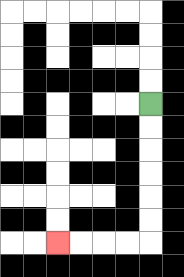{'start': '[6, 4]', 'end': '[2, 10]', 'path_directions': 'D,D,D,D,D,D,L,L,L,L', 'path_coordinates': '[[6, 4], [6, 5], [6, 6], [6, 7], [6, 8], [6, 9], [6, 10], [5, 10], [4, 10], [3, 10], [2, 10]]'}